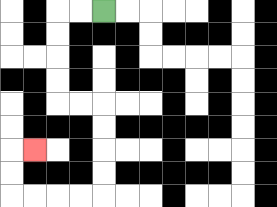{'start': '[4, 0]', 'end': '[1, 6]', 'path_directions': 'L,L,D,D,D,D,R,R,D,D,D,D,L,L,L,L,U,U,R', 'path_coordinates': '[[4, 0], [3, 0], [2, 0], [2, 1], [2, 2], [2, 3], [2, 4], [3, 4], [4, 4], [4, 5], [4, 6], [4, 7], [4, 8], [3, 8], [2, 8], [1, 8], [0, 8], [0, 7], [0, 6], [1, 6]]'}